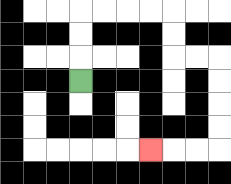{'start': '[3, 3]', 'end': '[6, 6]', 'path_directions': 'U,U,U,R,R,R,R,D,D,R,R,D,D,D,D,L,L,L', 'path_coordinates': '[[3, 3], [3, 2], [3, 1], [3, 0], [4, 0], [5, 0], [6, 0], [7, 0], [7, 1], [7, 2], [8, 2], [9, 2], [9, 3], [9, 4], [9, 5], [9, 6], [8, 6], [7, 6], [6, 6]]'}